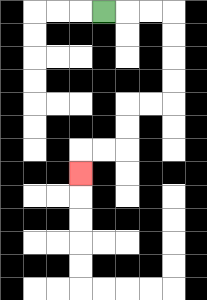{'start': '[4, 0]', 'end': '[3, 7]', 'path_directions': 'R,R,R,D,D,D,D,L,L,D,D,L,L,D', 'path_coordinates': '[[4, 0], [5, 0], [6, 0], [7, 0], [7, 1], [7, 2], [7, 3], [7, 4], [6, 4], [5, 4], [5, 5], [5, 6], [4, 6], [3, 6], [3, 7]]'}